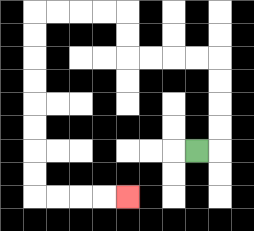{'start': '[8, 6]', 'end': '[5, 8]', 'path_directions': 'R,U,U,U,U,L,L,L,L,U,U,L,L,L,L,D,D,D,D,D,D,D,D,R,R,R,R', 'path_coordinates': '[[8, 6], [9, 6], [9, 5], [9, 4], [9, 3], [9, 2], [8, 2], [7, 2], [6, 2], [5, 2], [5, 1], [5, 0], [4, 0], [3, 0], [2, 0], [1, 0], [1, 1], [1, 2], [1, 3], [1, 4], [1, 5], [1, 6], [1, 7], [1, 8], [2, 8], [3, 8], [4, 8], [5, 8]]'}